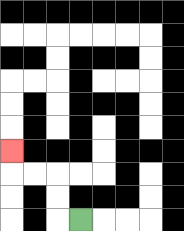{'start': '[3, 9]', 'end': '[0, 6]', 'path_directions': 'L,U,U,L,L,U', 'path_coordinates': '[[3, 9], [2, 9], [2, 8], [2, 7], [1, 7], [0, 7], [0, 6]]'}